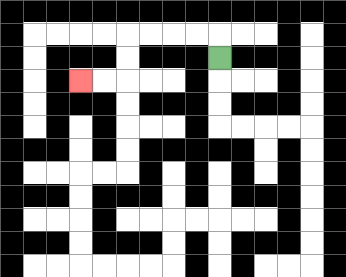{'start': '[9, 2]', 'end': '[3, 3]', 'path_directions': 'U,L,L,L,L,D,D,L,L', 'path_coordinates': '[[9, 2], [9, 1], [8, 1], [7, 1], [6, 1], [5, 1], [5, 2], [5, 3], [4, 3], [3, 3]]'}